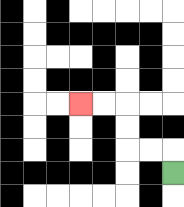{'start': '[7, 7]', 'end': '[3, 4]', 'path_directions': 'U,L,L,U,U,L,L', 'path_coordinates': '[[7, 7], [7, 6], [6, 6], [5, 6], [5, 5], [5, 4], [4, 4], [3, 4]]'}